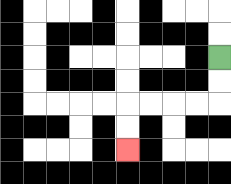{'start': '[9, 2]', 'end': '[5, 6]', 'path_directions': 'D,D,L,L,L,L,D,D', 'path_coordinates': '[[9, 2], [9, 3], [9, 4], [8, 4], [7, 4], [6, 4], [5, 4], [5, 5], [5, 6]]'}